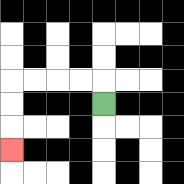{'start': '[4, 4]', 'end': '[0, 6]', 'path_directions': 'U,L,L,L,L,D,D,D', 'path_coordinates': '[[4, 4], [4, 3], [3, 3], [2, 3], [1, 3], [0, 3], [0, 4], [0, 5], [0, 6]]'}